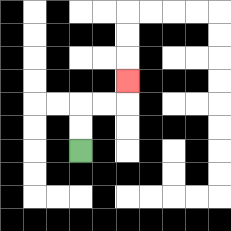{'start': '[3, 6]', 'end': '[5, 3]', 'path_directions': 'U,U,R,R,U', 'path_coordinates': '[[3, 6], [3, 5], [3, 4], [4, 4], [5, 4], [5, 3]]'}